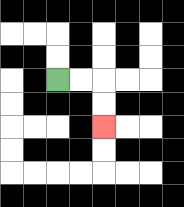{'start': '[2, 3]', 'end': '[4, 5]', 'path_directions': 'R,R,D,D', 'path_coordinates': '[[2, 3], [3, 3], [4, 3], [4, 4], [4, 5]]'}